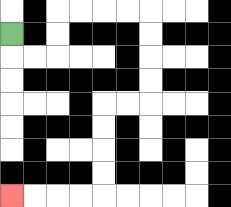{'start': '[0, 1]', 'end': '[0, 8]', 'path_directions': 'D,R,R,U,U,R,R,R,R,D,D,D,D,L,L,D,D,D,D,L,L,L,L', 'path_coordinates': '[[0, 1], [0, 2], [1, 2], [2, 2], [2, 1], [2, 0], [3, 0], [4, 0], [5, 0], [6, 0], [6, 1], [6, 2], [6, 3], [6, 4], [5, 4], [4, 4], [4, 5], [4, 6], [4, 7], [4, 8], [3, 8], [2, 8], [1, 8], [0, 8]]'}